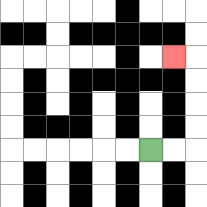{'start': '[6, 6]', 'end': '[7, 2]', 'path_directions': 'R,R,U,U,U,U,L', 'path_coordinates': '[[6, 6], [7, 6], [8, 6], [8, 5], [8, 4], [8, 3], [8, 2], [7, 2]]'}